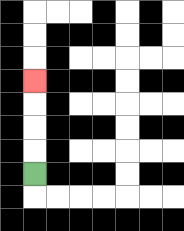{'start': '[1, 7]', 'end': '[1, 3]', 'path_directions': 'U,U,U,U', 'path_coordinates': '[[1, 7], [1, 6], [1, 5], [1, 4], [1, 3]]'}